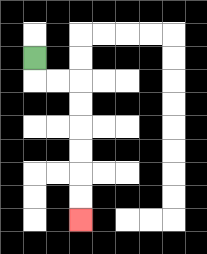{'start': '[1, 2]', 'end': '[3, 9]', 'path_directions': 'D,R,R,D,D,D,D,D,D', 'path_coordinates': '[[1, 2], [1, 3], [2, 3], [3, 3], [3, 4], [3, 5], [3, 6], [3, 7], [3, 8], [3, 9]]'}